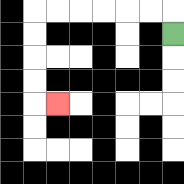{'start': '[7, 1]', 'end': '[2, 4]', 'path_directions': 'U,L,L,L,L,L,L,D,D,D,D,R', 'path_coordinates': '[[7, 1], [7, 0], [6, 0], [5, 0], [4, 0], [3, 0], [2, 0], [1, 0], [1, 1], [1, 2], [1, 3], [1, 4], [2, 4]]'}